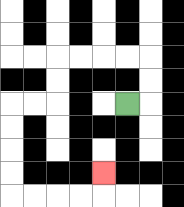{'start': '[5, 4]', 'end': '[4, 7]', 'path_directions': 'R,U,U,L,L,L,L,D,D,L,L,D,D,D,D,R,R,R,R,U', 'path_coordinates': '[[5, 4], [6, 4], [6, 3], [6, 2], [5, 2], [4, 2], [3, 2], [2, 2], [2, 3], [2, 4], [1, 4], [0, 4], [0, 5], [0, 6], [0, 7], [0, 8], [1, 8], [2, 8], [3, 8], [4, 8], [4, 7]]'}